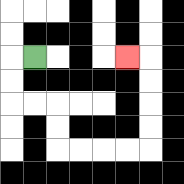{'start': '[1, 2]', 'end': '[5, 2]', 'path_directions': 'L,D,D,R,R,D,D,R,R,R,R,U,U,U,U,L', 'path_coordinates': '[[1, 2], [0, 2], [0, 3], [0, 4], [1, 4], [2, 4], [2, 5], [2, 6], [3, 6], [4, 6], [5, 6], [6, 6], [6, 5], [6, 4], [6, 3], [6, 2], [5, 2]]'}